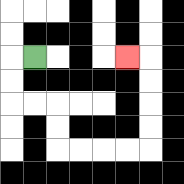{'start': '[1, 2]', 'end': '[5, 2]', 'path_directions': 'L,D,D,R,R,D,D,R,R,R,R,U,U,U,U,L', 'path_coordinates': '[[1, 2], [0, 2], [0, 3], [0, 4], [1, 4], [2, 4], [2, 5], [2, 6], [3, 6], [4, 6], [5, 6], [6, 6], [6, 5], [6, 4], [6, 3], [6, 2], [5, 2]]'}